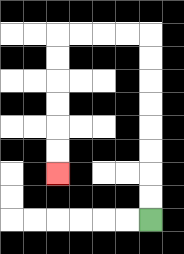{'start': '[6, 9]', 'end': '[2, 7]', 'path_directions': 'U,U,U,U,U,U,U,U,L,L,L,L,D,D,D,D,D,D', 'path_coordinates': '[[6, 9], [6, 8], [6, 7], [6, 6], [6, 5], [6, 4], [6, 3], [6, 2], [6, 1], [5, 1], [4, 1], [3, 1], [2, 1], [2, 2], [2, 3], [2, 4], [2, 5], [2, 6], [2, 7]]'}